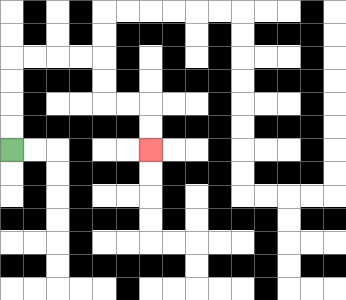{'start': '[0, 6]', 'end': '[6, 6]', 'path_directions': 'U,U,U,U,R,R,R,R,D,D,R,R,D,D', 'path_coordinates': '[[0, 6], [0, 5], [0, 4], [0, 3], [0, 2], [1, 2], [2, 2], [3, 2], [4, 2], [4, 3], [4, 4], [5, 4], [6, 4], [6, 5], [6, 6]]'}